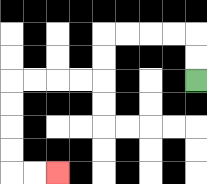{'start': '[8, 3]', 'end': '[2, 7]', 'path_directions': 'U,U,L,L,L,L,D,D,L,L,L,L,D,D,D,D,R,R', 'path_coordinates': '[[8, 3], [8, 2], [8, 1], [7, 1], [6, 1], [5, 1], [4, 1], [4, 2], [4, 3], [3, 3], [2, 3], [1, 3], [0, 3], [0, 4], [0, 5], [0, 6], [0, 7], [1, 7], [2, 7]]'}